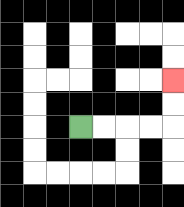{'start': '[3, 5]', 'end': '[7, 3]', 'path_directions': 'R,R,R,R,U,U', 'path_coordinates': '[[3, 5], [4, 5], [5, 5], [6, 5], [7, 5], [7, 4], [7, 3]]'}